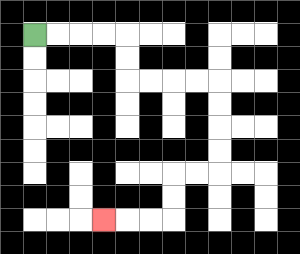{'start': '[1, 1]', 'end': '[4, 9]', 'path_directions': 'R,R,R,R,D,D,R,R,R,R,D,D,D,D,L,L,D,D,L,L,L', 'path_coordinates': '[[1, 1], [2, 1], [3, 1], [4, 1], [5, 1], [5, 2], [5, 3], [6, 3], [7, 3], [8, 3], [9, 3], [9, 4], [9, 5], [9, 6], [9, 7], [8, 7], [7, 7], [7, 8], [7, 9], [6, 9], [5, 9], [4, 9]]'}